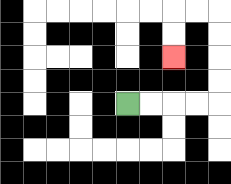{'start': '[5, 4]', 'end': '[7, 2]', 'path_directions': 'R,R,R,R,U,U,U,U,L,L,D,D', 'path_coordinates': '[[5, 4], [6, 4], [7, 4], [8, 4], [9, 4], [9, 3], [9, 2], [9, 1], [9, 0], [8, 0], [7, 0], [7, 1], [7, 2]]'}